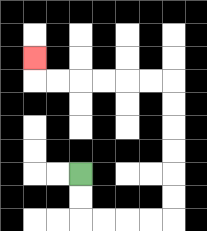{'start': '[3, 7]', 'end': '[1, 2]', 'path_directions': 'D,D,R,R,R,R,U,U,U,U,U,U,L,L,L,L,L,L,U', 'path_coordinates': '[[3, 7], [3, 8], [3, 9], [4, 9], [5, 9], [6, 9], [7, 9], [7, 8], [7, 7], [7, 6], [7, 5], [7, 4], [7, 3], [6, 3], [5, 3], [4, 3], [3, 3], [2, 3], [1, 3], [1, 2]]'}